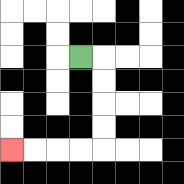{'start': '[3, 2]', 'end': '[0, 6]', 'path_directions': 'R,D,D,D,D,L,L,L,L', 'path_coordinates': '[[3, 2], [4, 2], [4, 3], [4, 4], [4, 5], [4, 6], [3, 6], [2, 6], [1, 6], [0, 6]]'}